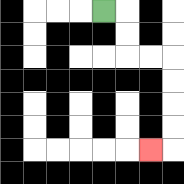{'start': '[4, 0]', 'end': '[6, 6]', 'path_directions': 'R,D,D,R,R,D,D,D,D,L', 'path_coordinates': '[[4, 0], [5, 0], [5, 1], [5, 2], [6, 2], [7, 2], [7, 3], [7, 4], [7, 5], [7, 6], [6, 6]]'}